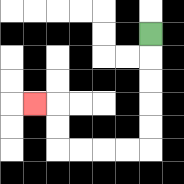{'start': '[6, 1]', 'end': '[1, 4]', 'path_directions': 'D,D,D,D,D,L,L,L,L,U,U,L', 'path_coordinates': '[[6, 1], [6, 2], [6, 3], [6, 4], [6, 5], [6, 6], [5, 6], [4, 6], [3, 6], [2, 6], [2, 5], [2, 4], [1, 4]]'}